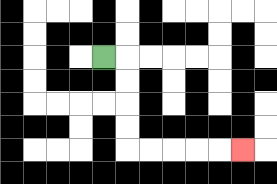{'start': '[4, 2]', 'end': '[10, 6]', 'path_directions': 'R,D,D,D,D,R,R,R,R,R', 'path_coordinates': '[[4, 2], [5, 2], [5, 3], [5, 4], [5, 5], [5, 6], [6, 6], [7, 6], [8, 6], [9, 6], [10, 6]]'}